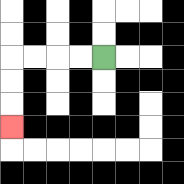{'start': '[4, 2]', 'end': '[0, 5]', 'path_directions': 'L,L,L,L,D,D,D', 'path_coordinates': '[[4, 2], [3, 2], [2, 2], [1, 2], [0, 2], [0, 3], [0, 4], [0, 5]]'}